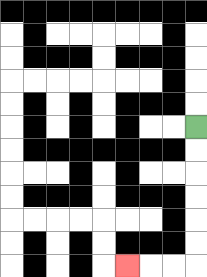{'start': '[8, 5]', 'end': '[5, 11]', 'path_directions': 'D,D,D,D,D,D,L,L,L', 'path_coordinates': '[[8, 5], [8, 6], [8, 7], [8, 8], [8, 9], [8, 10], [8, 11], [7, 11], [6, 11], [5, 11]]'}